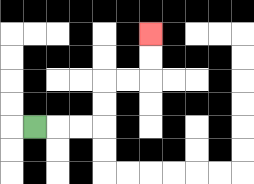{'start': '[1, 5]', 'end': '[6, 1]', 'path_directions': 'R,R,R,U,U,R,R,U,U', 'path_coordinates': '[[1, 5], [2, 5], [3, 5], [4, 5], [4, 4], [4, 3], [5, 3], [6, 3], [6, 2], [6, 1]]'}